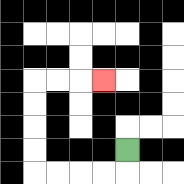{'start': '[5, 6]', 'end': '[4, 3]', 'path_directions': 'D,L,L,L,L,U,U,U,U,R,R,R', 'path_coordinates': '[[5, 6], [5, 7], [4, 7], [3, 7], [2, 7], [1, 7], [1, 6], [1, 5], [1, 4], [1, 3], [2, 3], [3, 3], [4, 3]]'}